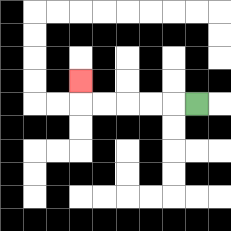{'start': '[8, 4]', 'end': '[3, 3]', 'path_directions': 'L,L,L,L,L,U', 'path_coordinates': '[[8, 4], [7, 4], [6, 4], [5, 4], [4, 4], [3, 4], [3, 3]]'}